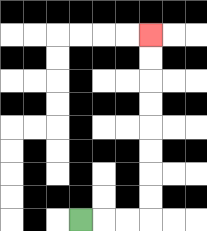{'start': '[3, 9]', 'end': '[6, 1]', 'path_directions': 'R,R,R,U,U,U,U,U,U,U,U', 'path_coordinates': '[[3, 9], [4, 9], [5, 9], [6, 9], [6, 8], [6, 7], [6, 6], [6, 5], [6, 4], [6, 3], [6, 2], [6, 1]]'}